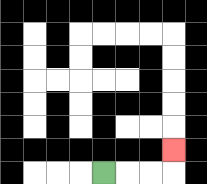{'start': '[4, 7]', 'end': '[7, 6]', 'path_directions': 'R,R,R,U', 'path_coordinates': '[[4, 7], [5, 7], [6, 7], [7, 7], [7, 6]]'}